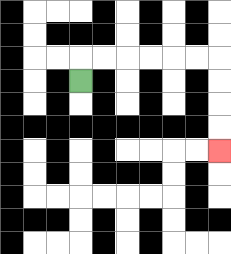{'start': '[3, 3]', 'end': '[9, 6]', 'path_directions': 'U,R,R,R,R,R,R,D,D,D,D', 'path_coordinates': '[[3, 3], [3, 2], [4, 2], [5, 2], [6, 2], [7, 2], [8, 2], [9, 2], [9, 3], [9, 4], [9, 5], [9, 6]]'}